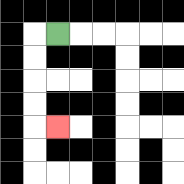{'start': '[2, 1]', 'end': '[2, 5]', 'path_directions': 'L,D,D,D,D,R', 'path_coordinates': '[[2, 1], [1, 1], [1, 2], [1, 3], [1, 4], [1, 5], [2, 5]]'}